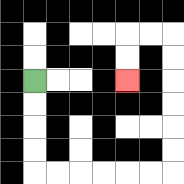{'start': '[1, 3]', 'end': '[5, 3]', 'path_directions': 'D,D,D,D,R,R,R,R,R,R,U,U,U,U,U,U,L,L,D,D', 'path_coordinates': '[[1, 3], [1, 4], [1, 5], [1, 6], [1, 7], [2, 7], [3, 7], [4, 7], [5, 7], [6, 7], [7, 7], [7, 6], [7, 5], [7, 4], [7, 3], [7, 2], [7, 1], [6, 1], [5, 1], [5, 2], [5, 3]]'}